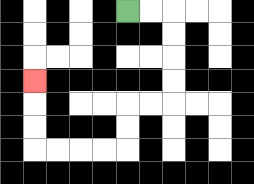{'start': '[5, 0]', 'end': '[1, 3]', 'path_directions': 'R,R,D,D,D,D,L,L,D,D,L,L,L,L,U,U,U', 'path_coordinates': '[[5, 0], [6, 0], [7, 0], [7, 1], [7, 2], [7, 3], [7, 4], [6, 4], [5, 4], [5, 5], [5, 6], [4, 6], [3, 6], [2, 6], [1, 6], [1, 5], [1, 4], [1, 3]]'}